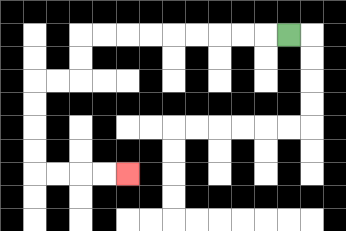{'start': '[12, 1]', 'end': '[5, 7]', 'path_directions': 'L,L,L,L,L,L,L,L,L,D,D,L,L,D,D,D,D,R,R,R,R', 'path_coordinates': '[[12, 1], [11, 1], [10, 1], [9, 1], [8, 1], [7, 1], [6, 1], [5, 1], [4, 1], [3, 1], [3, 2], [3, 3], [2, 3], [1, 3], [1, 4], [1, 5], [1, 6], [1, 7], [2, 7], [3, 7], [4, 7], [5, 7]]'}